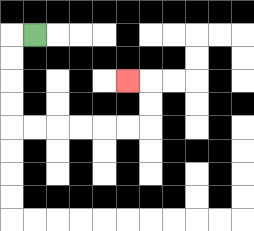{'start': '[1, 1]', 'end': '[5, 3]', 'path_directions': 'L,D,D,D,D,R,R,R,R,R,R,U,U,L', 'path_coordinates': '[[1, 1], [0, 1], [0, 2], [0, 3], [0, 4], [0, 5], [1, 5], [2, 5], [3, 5], [4, 5], [5, 5], [6, 5], [6, 4], [6, 3], [5, 3]]'}